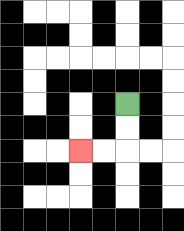{'start': '[5, 4]', 'end': '[3, 6]', 'path_directions': 'D,D,L,L', 'path_coordinates': '[[5, 4], [5, 5], [5, 6], [4, 6], [3, 6]]'}